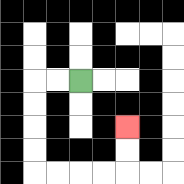{'start': '[3, 3]', 'end': '[5, 5]', 'path_directions': 'L,L,D,D,D,D,R,R,R,R,U,U', 'path_coordinates': '[[3, 3], [2, 3], [1, 3], [1, 4], [1, 5], [1, 6], [1, 7], [2, 7], [3, 7], [4, 7], [5, 7], [5, 6], [5, 5]]'}